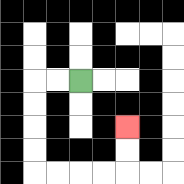{'start': '[3, 3]', 'end': '[5, 5]', 'path_directions': 'L,L,D,D,D,D,R,R,R,R,U,U', 'path_coordinates': '[[3, 3], [2, 3], [1, 3], [1, 4], [1, 5], [1, 6], [1, 7], [2, 7], [3, 7], [4, 7], [5, 7], [5, 6], [5, 5]]'}